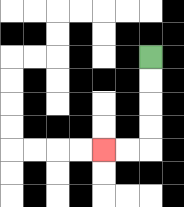{'start': '[6, 2]', 'end': '[4, 6]', 'path_directions': 'D,D,D,D,L,L', 'path_coordinates': '[[6, 2], [6, 3], [6, 4], [6, 5], [6, 6], [5, 6], [4, 6]]'}